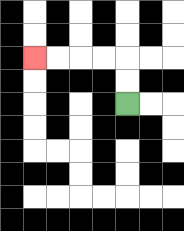{'start': '[5, 4]', 'end': '[1, 2]', 'path_directions': 'U,U,L,L,L,L', 'path_coordinates': '[[5, 4], [5, 3], [5, 2], [4, 2], [3, 2], [2, 2], [1, 2]]'}